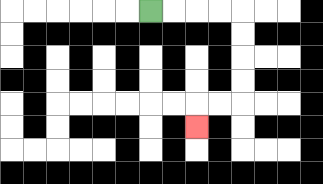{'start': '[6, 0]', 'end': '[8, 5]', 'path_directions': 'R,R,R,R,D,D,D,D,L,L,D', 'path_coordinates': '[[6, 0], [7, 0], [8, 0], [9, 0], [10, 0], [10, 1], [10, 2], [10, 3], [10, 4], [9, 4], [8, 4], [8, 5]]'}